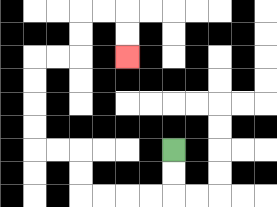{'start': '[7, 6]', 'end': '[5, 2]', 'path_directions': 'D,D,L,L,L,L,U,U,L,L,U,U,U,U,R,R,U,U,R,R,D,D', 'path_coordinates': '[[7, 6], [7, 7], [7, 8], [6, 8], [5, 8], [4, 8], [3, 8], [3, 7], [3, 6], [2, 6], [1, 6], [1, 5], [1, 4], [1, 3], [1, 2], [2, 2], [3, 2], [3, 1], [3, 0], [4, 0], [5, 0], [5, 1], [5, 2]]'}